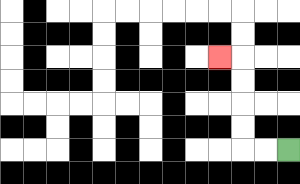{'start': '[12, 6]', 'end': '[9, 2]', 'path_directions': 'L,L,U,U,U,U,L', 'path_coordinates': '[[12, 6], [11, 6], [10, 6], [10, 5], [10, 4], [10, 3], [10, 2], [9, 2]]'}